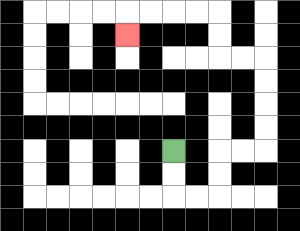{'start': '[7, 6]', 'end': '[5, 1]', 'path_directions': 'D,D,R,R,U,U,R,R,U,U,U,U,L,L,U,U,L,L,L,L,D', 'path_coordinates': '[[7, 6], [7, 7], [7, 8], [8, 8], [9, 8], [9, 7], [9, 6], [10, 6], [11, 6], [11, 5], [11, 4], [11, 3], [11, 2], [10, 2], [9, 2], [9, 1], [9, 0], [8, 0], [7, 0], [6, 0], [5, 0], [5, 1]]'}